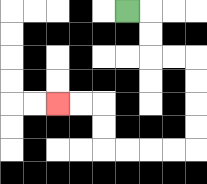{'start': '[5, 0]', 'end': '[2, 4]', 'path_directions': 'R,D,D,R,R,D,D,D,D,L,L,L,L,U,U,L,L', 'path_coordinates': '[[5, 0], [6, 0], [6, 1], [6, 2], [7, 2], [8, 2], [8, 3], [8, 4], [8, 5], [8, 6], [7, 6], [6, 6], [5, 6], [4, 6], [4, 5], [4, 4], [3, 4], [2, 4]]'}